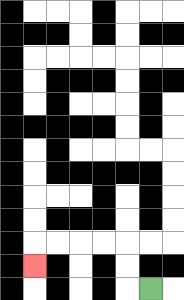{'start': '[6, 12]', 'end': '[1, 11]', 'path_directions': 'L,U,U,L,L,L,L,D', 'path_coordinates': '[[6, 12], [5, 12], [5, 11], [5, 10], [4, 10], [3, 10], [2, 10], [1, 10], [1, 11]]'}